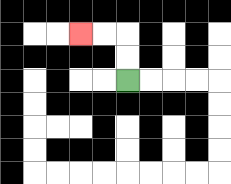{'start': '[5, 3]', 'end': '[3, 1]', 'path_directions': 'U,U,L,L', 'path_coordinates': '[[5, 3], [5, 2], [5, 1], [4, 1], [3, 1]]'}